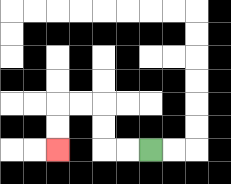{'start': '[6, 6]', 'end': '[2, 6]', 'path_directions': 'L,L,U,U,L,L,D,D', 'path_coordinates': '[[6, 6], [5, 6], [4, 6], [4, 5], [4, 4], [3, 4], [2, 4], [2, 5], [2, 6]]'}